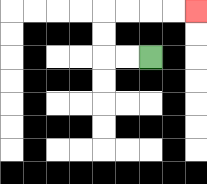{'start': '[6, 2]', 'end': '[8, 0]', 'path_directions': 'L,L,U,U,R,R,R,R', 'path_coordinates': '[[6, 2], [5, 2], [4, 2], [4, 1], [4, 0], [5, 0], [6, 0], [7, 0], [8, 0]]'}